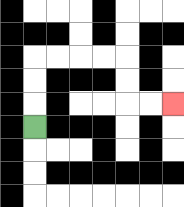{'start': '[1, 5]', 'end': '[7, 4]', 'path_directions': 'U,U,U,R,R,R,R,D,D,R,R', 'path_coordinates': '[[1, 5], [1, 4], [1, 3], [1, 2], [2, 2], [3, 2], [4, 2], [5, 2], [5, 3], [5, 4], [6, 4], [7, 4]]'}